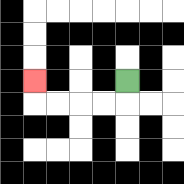{'start': '[5, 3]', 'end': '[1, 3]', 'path_directions': 'D,L,L,L,L,U', 'path_coordinates': '[[5, 3], [5, 4], [4, 4], [3, 4], [2, 4], [1, 4], [1, 3]]'}